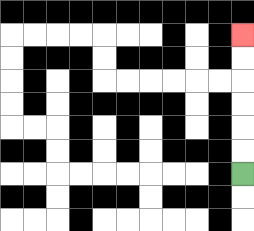{'start': '[10, 7]', 'end': '[10, 1]', 'path_directions': 'U,U,U,U,U,U', 'path_coordinates': '[[10, 7], [10, 6], [10, 5], [10, 4], [10, 3], [10, 2], [10, 1]]'}